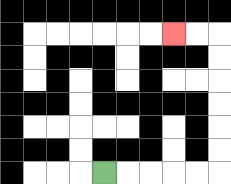{'start': '[4, 7]', 'end': '[7, 1]', 'path_directions': 'R,R,R,R,R,U,U,U,U,U,U,L,L', 'path_coordinates': '[[4, 7], [5, 7], [6, 7], [7, 7], [8, 7], [9, 7], [9, 6], [9, 5], [9, 4], [9, 3], [9, 2], [9, 1], [8, 1], [7, 1]]'}